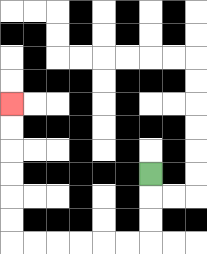{'start': '[6, 7]', 'end': '[0, 4]', 'path_directions': 'D,D,D,L,L,L,L,L,L,U,U,U,U,U,U', 'path_coordinates': '[[6, 7], [6, 8], [6, 9], [6, 10], [5, 10], [4, 10], [3, 10], [2, 10], [1, 10], [0, 10], [0, 9], [0, 8], [0, 7], [0, 6], [0, 5], [0, 4]]'}